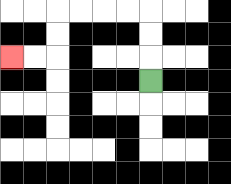{'start': '[6, 3]', 'end': '[0, 2]', 'path_directions': 'U,U,U,L,L,L,L,D,D,L,L', 'path_coordinates': '[[6, 3], [6, 2], [6, 1], [6, 0], [5, 0], [4, 0], [3, 0], [2, 0], [2, 1], [2, 2], [1, 2], [0, 2]]'}